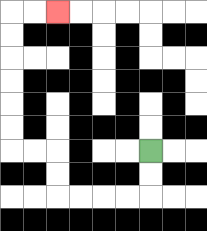{'start': '[6, 6]', 'end': '[2, 0]', 'path_directions': 'D,D,L,L,L,L,U,U,L,L,U,U,U,U,U,U,R,R', 'path_coordinates': '[[6, 6], [6, 7], [6, 8], [5, 8], [4, 8], [3, 8], [2, 8], [2, 7], [2, 6], [1, 6], [0, 6], [0, 5], [0, 4], [0, 3], [0, 2], [0, 1], [0, 0], [1, 0], [2, 0]]'}